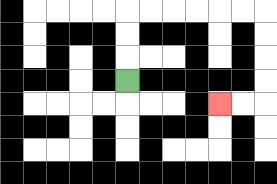{'start': '[5, 3]', 'end': '[9, 4]', 'path_directions': 'U,U,U,R,R,R,R,R,R,D,D,D,D,L,L', 'path_coordinates': '[[5, 3], [5, 2], [5, 1], [5, 0], [6, 0], [7, 0], [8, 0], [9, 0], [10, 0], [11, 0], [11, 1], [11, 2], [11, 3], [11, 4], [10, 4], [9, 4]]'}